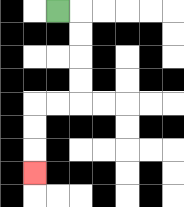{'start': '[2, 0]', 'end': '[1, 7]', 'path_directions': 'R,D,D,D,D,L,L,D,D,D', 'path_coordinates': '[[2, 0], [3, 0], [3, 1], [3, 2], [3, 3], [3, 4], [2, 4], [1, 4], [1, 5], [1, 6], [1, 7]]'}